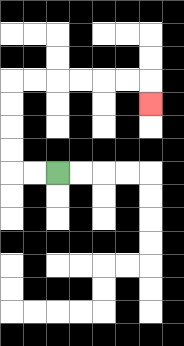{'start': '[2, 7]', 'end': '[6, 4]', 'path_directions': 'L,L,U,U,U,U,R,R,R,R,R,R,D', 'path_coordinates': '[[2, 7], [1, 7], [0, 7], [0, 6], [0, 5], [0, 4], [0, 3], [1, 3], [2, 3], [3, 3], [4, 3], [5, 3], [6, 3], [6, 4]]'}